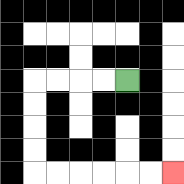{'start': '[5, 3]', 'end': '[7, 7]', 'path_directions': 'L,L,L,L,D,D,D,D,R,R,R,R,R,R', 'path_coordinates': '[[5, 3], [4, 3], [3, 3], [2, 3], [1, 3], [1, 4], [1, 5], [1, 6], [1, 7], [2, 7], [3, 7], [4, 7], [5, 7], [6, 7], [7, 7]]'}